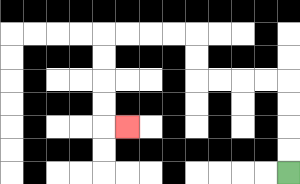{'start': '[12, 7]', 'end': '[5, 5]', 'path_directions': 'U,U,U,U,L,L,L,L,U,U,L,L,L,L,D,D,D,D,R', 'path_coordinates': '[[12, 7], [12, 6], [12, 5], [12, 4], [12, 3], [11, 3], [10, 3], [9, 3], [8, 3], [8, 2], [8, 1], [7, 1], [6, 1], [5, 1], [4, 1], [4, 2], [4, 3], [4, 4], [4, 5], [5, 5]]'}